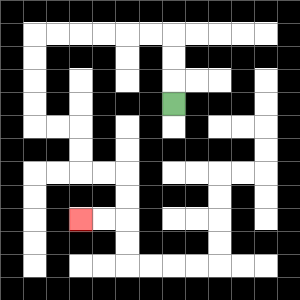{'start': '[7, 4]', 'end': '[3, 9]', 'path_directions': 'U,U,U,L,L,L,L,L,L,D,D,D,D,R,R,D,D,R,R,D,D,L,L', 'path_coordinates': '[[7, 4], [7, 3], [7, 2], [7, 1], [6, 1], [5, 1], [4, 1], [3, 1], [2, 1], [1, 1], [1, 2], [1, 3], [1, 4], [1, 5], [2, 5], [3, 5], [3, 6], [3, 7], [4, 7], [5, 7], [5, 8], [5, 9], [4, 9], [3, 9]]'}